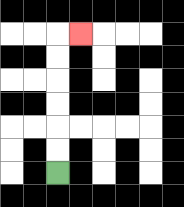{'start': '[2, 7]', 'end': '[3, 1]', 'path_directions': 'U,U,U,U,U,U,R', 'path_coordinates': '[[2, 7], [2, 6], [2, 5], [2, 4], [2, 3], [2, 2], [2, 1], [3, 1]]'}